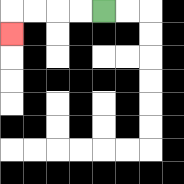{'start': '[4, 0]', 'end': '[0, 1]', 'path_directions': 'L,L,L,L,D', 'path_coordinates': '[[4, 0], [3, 0], [2, 0], [1, 0], [0, 0], [0, 1]]'}